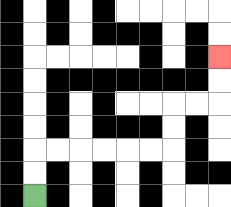{'start': '[1, 8]', 'end': '[9, 2]', 'path_directions': 'U,U,R,R,R,R,R,R,U,U,R,R,U,U', 'path_coordinates': '[[1, 8], [1, 7], [1, 6], [2, 6], [3, 6], [4, 6], [5, 6], [6, 6], [7, 6], [7, 5], [7, 4], [8, 4], [9, 4], [9, 3], [9, 2]]'}